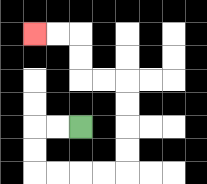{'start': '[3, 5]', 'end': '[1, 1]', 'path_directions': 'L,L,D,D,R,R,R,R,U,U,U,U,L,L,U,U,L,L', 'path_coordinates': '[[3, 5], [2, 5], [1, 5], [1, 6], [1, 7], [2, 7], [3, 7], [4, 7], [5, 7], [5, 6], [5, 5], [5, 4], [5, 3], [4, 3], [3, 3], [3, 2], [3, 1], [2, 1], [1, 1]]'}